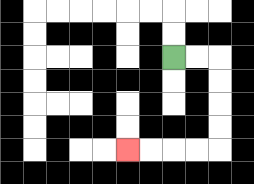{'start': '[7, 2]', 'end': '[5, 6]', 'path_directions': 'R,R,D,D,D,D,L,L,L,L', 'path_coordinates': '[[7, 2], [8, 2], [9, 2], [9, 3], [9, 4], [9, 5], [9, 6], [8, 6], [7, 6], [6, 6], [5, 6]]'}